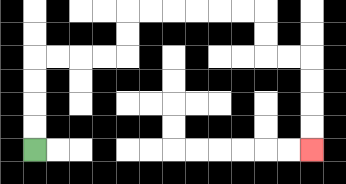{'start': '[1, 6]', 'end': '[13, 6]', 'path_directions': 'U,U,U,U,R,R,R,R,U,U,R,R,R,R,R,R,D,D,R,R,D,D,D,D', 'path_coordinates': '[[1, 6], [1, 5], [1, 4], [1, 3], [1, 2], [2, 2], [3, 2], [4, 2], [5, 2], [5, 1], [5, 0], [6, 0], [7, 0], [8, 0], [9, 0], [10, 0], [11, 0], [11, 1], [11, 2], [12, 2], [13, 2], [13, 3], [13, 4], [13, 5], [13, 6]]'}